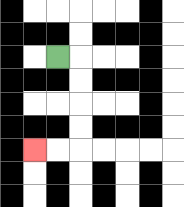{'start': '[2, 2]', 'end': '[1, 6]', 'path_directions': 'R,D,D,D,D,L,L', 'path_coordinates': '[[2, 2], [3, 2], [3, 3], [3, 4], [3, 5], [3, 6], [2, 6], [1, 6]]'}